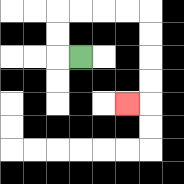{'start': '[3, 2]', 'end': '[5, 4]', 'path_directions': 'L,U,U,R,R,R,R,D,D,D,D,L', 'path_coordinates': '[[3, 2], [2, 2], [2, 1], [2, 0], [3, 0], [4, 0], [5, 0], [6, 0], [6, 1], [6, 2], [6, 3], [6, 4], [5, 4]]'}